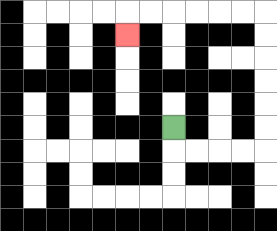{'start': '[7, 5]', 'end': '[5, 1]', 'path_directions': 'D,R,R,R,R,U,U,U,U,U,U,L,L,L,L,L,L,D', 'path_coordinates': '[[7, 5], [7, 6], [8, 6], [9, 6], [10, 6], [11, 6], [11, 5], [11, 4], [11, 3], [11, 2], [11, 1], [11, 0], [10, 0], [9, 0], [8, 0], [7, 0], [6, 0], [5, 0], [5, 1]]'}